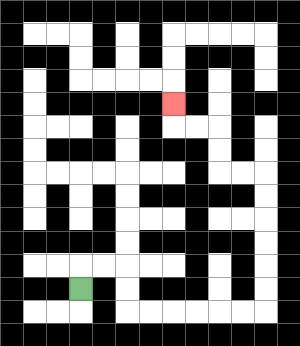{'start': '[3, 12]', 'end': '[7, 4]', 'path_directions': 'U,R,R,D,D,R,R,R,R,R,R,U,U,U,U,U,U,L,L,U,U,L,L,U', 'path_coordinates': '[[3, 12], [3, 11], [4, 11], [5, 11], [5, 12], [5, 13], [6, 13], [7, 13], [8, 13], [9, 13], [10, 13], [11, 13], [11, 12], [11, 11], [11, 10], [11, 9], [11, 8], [11, 7], [10, 7], [9, 7], [9, 6], [9, 5], [8, 5], [7, 5], [7, 4]]'}